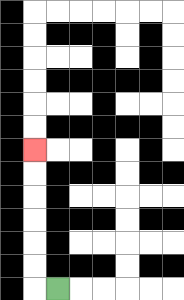{'start': '[2, 12]', 'end': '[1, 6]', 'path_directions': 'L,U,U,U,U,U,U', 'path_coordinates': '[[2, 12], [1, 12], [1, 11], [1, 10], [1, 9], [1, 8], [1, 7], [1, 6]]'}